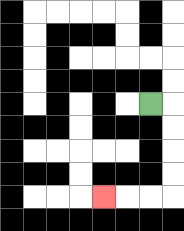{'start': '[6, 4]', 'end': '[4, 8]', 'path_directions': 'R,D,D,D,D,L,L,L', 'path_coordinates': '[[6, 4], [7, 4], [7, 5], [7, 6], [7, 7], [7, 8], [6, 8], [5, 8], [4, 8]]'}